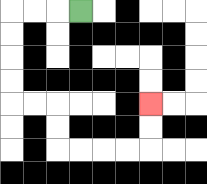{'start': '[3, 0]', 'end': '[6, 4]', 'path_directions': 'L,L,L,D,D,D,D,R,R,D,D,R,R,R,R,U,U', 'path_coordinates': '[[3, 0], [2, 0], [1, 0], [0, 0], [0, 1], [0, 2], [0, 3], [0, 4], [1, 4], [2, 4], [2, 5], [2, 6], [3, 6], [4, 6], [5, 6], [6, 6], [6, 5], [6, 4]]'}